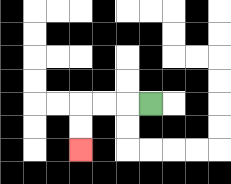{'start': '[6, 4]', 'end': '[3, 6]', 'path_directions': 'L,L,L,D,D', 'path_coordinates': '[[6, 4], [5, 4], [4, 4], [3, 4], [3, 5], [3, 6]]'}